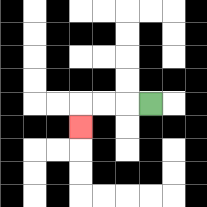{'start': '[6, 4]', 'end': '[3, 5]', 'path_directions': 'L,L,L,D', 'path_coordinates': '[[6, 4], [5, 4], [4, 4], [3, 4], [3, 5]]'}